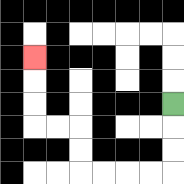{'start': '[7, 4]', 'end': '[1, 2]', 'path_directions': 'D,D,D,L,L,L,L,U,U,L,L,U,U,U', 'path_coordinates': '[[7, 4], [7, 5], [7, 6], [7, 7], [6, 7], [5, 7], [4, 7], [3, 7], [3, 6], [3, 5], [2, 5], [1, 5], [1, 4], [1, 3], [1, 2]]'}